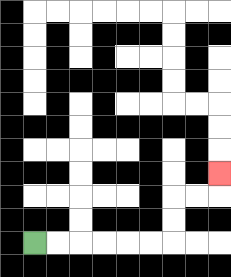{'start': '[1, 10]', 'end': '[9, 7]', 'path_directions': 'R,R,R,R,R,R,U,U,R,R,U', 'path_coordinates': '[[1, 10], [2, 10], [3, 10], [4, 10], [5, 10], [6, 10], [7, 10], [7, 9], [7, 8], [8, 8], [9, 8], [9, 7]]'}